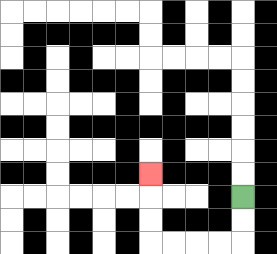{'start': '[10, 8]', 'end': '[6, 7]', 'path_directions': 'D,D,L,L,L,L,U,U,U', 'path_coordinates': '[[10, 8], [10, 9], [10, 10], [9, 10], [8, 10], [7, 10], [6, 10], [6, 9], [6, 8], [6, 7]]'}